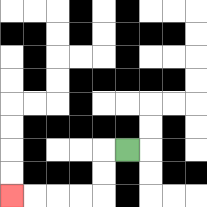{'start': '[5, 6]', 'end': '[0, 8]', 'path_directions': 'L,D,D,L,L,L,L', 'path_coordinates': '[[5, 6], [4, 6], [4, 7], [4, 8], [3, 8], [2, 8], [1, 8], [0, 8]]'}